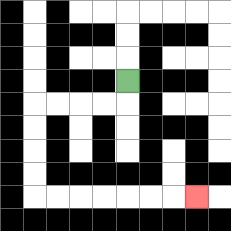{'start': '[5, 3]', 'end': '[8, 8]', 'path_directions': 'D,L,L,L,L,D,D,D,D,R,R,R,R,R,R,R', 'path_coordinates': '[[5, 3], [5, 4], [4, 4], [3, 4], [2, 4], [1, 4], [1, 5], [1, 6], [1, 7], [1, 8], [2, 8], [3, 8], [4, 8], [5, 8], [6, 8], [7, 8], [8, 8]]'}